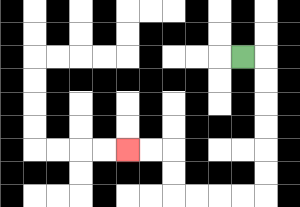{'start': '[10, 2]', 'end': '[5, 6]', 'path_directions': 'R,D,D,D,D,D,D,L,L,L,L,U,U,L,L', 'path_coordinates': '[[10, 2], [11, 2], [11, 3], [11, 4], [11, 5], [11, 6], [11, 7], [11, 8], [10, 8], [9, 8], [8, 8], [7, 8], [7, 7], [7, 6], [6, 6], [5, 6]]'}